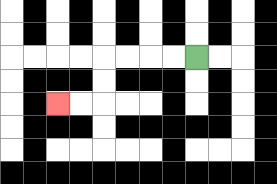{'start': '[8, 2]', 'end': '[2, 4]', 'path_directions': 'L,L,L,L,D,D,L,L', 'path_coordinates': '[[8, 2], [7, 2], [6, 2], [5, 2], [4, 2], [4, 3], [4, 4], [3, 4], [2, 4]]'}